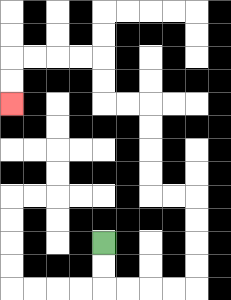{'start': '[4, 10]', 'end': '[0, 4]', 'path_directions': 'D,D,R,R,R,R,U,U,U,U,L,L,U,U,U,U,L,L,U,U,L,L,L,L,D,D', 'path_coordinates': '[[4, 10], [4, 11], [4, 12], [5, 12], [6, 12], [7, 12], [8, 12], [8, 11], [8, 10], [8, 9], [8, 8], [7, 8], [6, 8], [6, 7], [6, 6], [6, 5], [6, 4], [5, 4], [4, 4], [4, 3], [4, 2], [3, 2], [2, 2], [1, 2], [0, 2], [0, 3], [0, 4]]'}